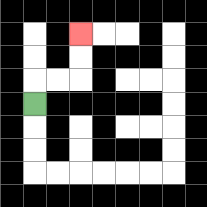{'start': '[1, 4]', 'end': '[3, 1]', 'path_directions': 'U,R,R,U,U', 'path_coordinates': '[[1, 4], [1, 3], [2, 3], [3, 3], [3, 2], [3, 1]]'}